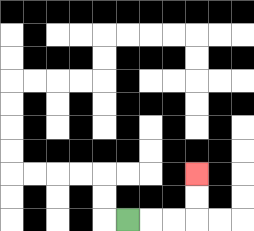{'start': '[5, 9]', 'end': '[8, 7]', 'path_directions': 'R,R,R,U,U', 'path_coordinates': '[[5, 9], [6, 9], [7, 9], [8, 9], [8, 8], [8, 7]]'}